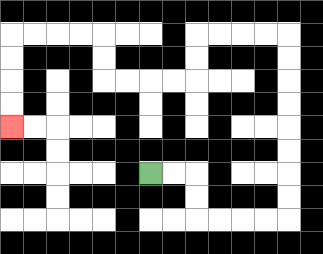{'start': '[6, 7]', 'end': '[0, 5]', 'path_directions': 'R,R,D,D,R,R,R,R,U,U,U,U,U,U,U,U,L,L,L,L,D,D,L,L,L,L,U,U,L,L,L,L,D,D,D,D', 'path_coordinates': '[[6, 7], [7, 7], [8, 7], [8, 8], [8, 9], [9, 9], [10, 9], [11, 9], [12, 9], [12, 8], [12, 7], [12, 6], [12, 5], [12, 4], [12, 3], [12, 2], [12, 1], [11, 1], [10, 1], [9, 1], [8, 1], [8, 2], [8, 3], [7, 3], [6, 3], [5, 3], [4, 3], [4, 2], [4, 1], [3, 1], [2, 1], [1, 1], [0, 1], [0, 2], [0, 3], [0, 4], [0, 5]]'}